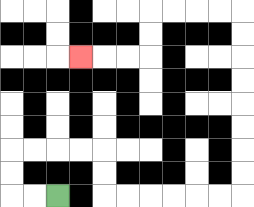{'start': '[2, 8]', 'end': '[3, 2]', 'path_directions': 'L,L,U,U,R,R,R,R,D,D,R,R,R,R,R,R,U,U,U,U,U,U,U,U,L,L,L,L,D,D,L,L,L', 'path_coordinates': '[[2, 8], [1, 8], [0, 8], [0, 7], [0, 6], [1, 6], [2, 6], [3, 6], [4, 6], [4, 7], [4, 8], [5, 8], [6, 8], [7, 8], [8, 8], [9, 8], [10, 8], [10, 7], [10, 6], [10, 5], [10, 4], [10, 3], [10, 2], [10, 1], [10, 0], [9, 0], [8, 0], [7, 0], [6, 0], [6, 1], [6, 2], [5, 2], [4, 2], [3, 2]]'}